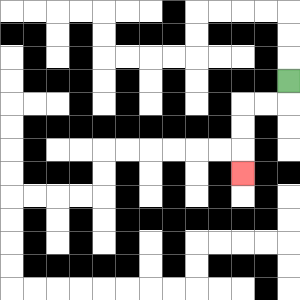{'start': '[12, 3]', 'end': '[10, 7]', 'path_directions': 'D,L,L,D,D,D', 'path_coordinates': '[[12, 3], [12, 4], [11, 4], [10, 4], [10, 5], [10, 6], [10, 7]]'}